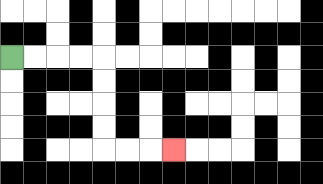{'start': '[0, 2]', 'end': '[7, 6]', 'path_directions': 'R,R,R,R,D,D,D,D,R,R,R', 'path_coordinates': '[[0, 2], [1, 2], [2, 2], [3, 2], [4, 2], [4, 3], [4, 4], [4, 5], [4, 6], [5, 6], [6, 6], [7, 6]]'}